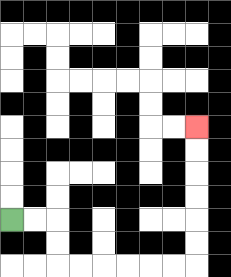{'start': '[0, 9]', 'end': '[8, 5]', 'path_directions': 'R,R,D,D,R,R,R,R,R,R,U,U,U,U,U,U', 'path_coordinates': '[[0, 9], [1, 9], [2, 9], [2, 10], [2, 11], [3, 11], [4, 11], [5, 11], [6, 11], [7, 11], [8, 11], [8, 10], [8, 9], [8, 8], [8, 7], [8, 6], [8, 5]]'}